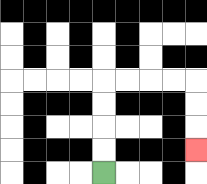{'start': '[4, 7]', 'end': '[8, 6]', 'path_directions': 'U,U,U,U,R,R,R,R,D,D,D', 'path_coordinates': '[[4, 7], [4, 6], [4, 5], [4, 4], [4, 3], [5, 3], [6, 3], [7, 3], [8, 3], [8, 4], [8, 5], [8, 6]]'}